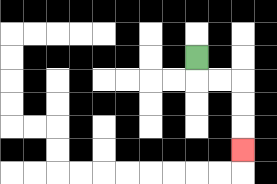{'start': '[8, 2]', 'end': '[10, 6]', 'path_directions': 'D,R,R,D,D,D', 'path_coordinates': '[[8, 2], [8, 3], [9, 3], [10, 3], [10, 4], [10, 5], [10, 6]]'}